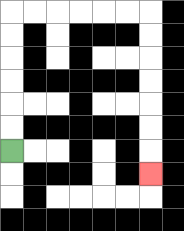{'start': '[0, 6]', 'end': '[6, 7]', 'path_directions': 'U,U,U,U,U,U,R,R,R,R,R,R,D,D,D,D,D,D,D', 'path_coordinates': '[[0, 6], [0, 5], [0, 4], [0, 3], [0, 2], [0, 1], [0, 0], [1, 0], [2, 0], [3, 0], [4, 0], [5, 0], [6, 0], [6, 1], [6, 2], [6, 3], [6, 4], [6, 5], [6, 6], [6, 7]]'}